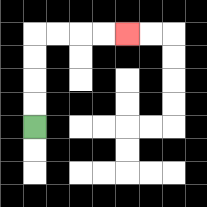{'start': '[1, 5]', 'end': '[5, 1]', 'path_directions': 'U,U,U,U,R,R,R,R', 'path_coordinates': '[[1, 5], [1, 4], [1, 3], [1, 2], [1, 1], [2, 1], [3, 1], [4, 1], [5, 1]]'}